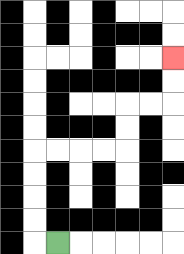{'start': '[2, 10]', 'end': '[7, 2]', 'path_directions': 'L,U,U,U,U,R,R,R,R,U,U,R,R,U,U', 'path_coordinates': '[[2, 10], [1, 10], [1, 9], [1, 8], [1, 7], [1, 6], [2, 6], [3, 6], [4, 6], [5, 6], [5, 5], [5, 4], [6, 4], [7, 4], [7, 3], [7, 2]]'}